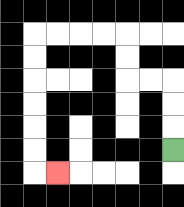{'start': '[7, 6]', 'end': '[2, 7]', 'path_directions': 'U,U,U,L,L,U,U,L,L,L,L,D,D,D,D,D,D,R', 'path_coordinates': '[[7, 6], [7, 5], [7, 4], [7, 3], [6, 3], [5, 3], [5, 2], [5, 1], [4, 1], [3, 1], [2, 1], [1, 1], [1, 2], [1, 3], [1, 4], [1, 5], [1, 6], [1, 7], [2, 7]]'}